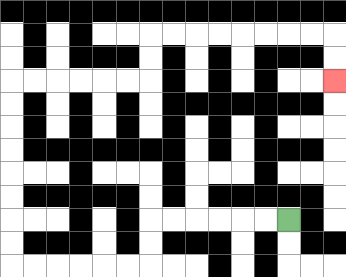{'start': '[12, 9]', 'end': '[14, 3]', 'path_directions': 'L,L,L,L,L,L,D,D,L,L,L,L,L,L,U,U,U,U,U,U,U,U,R,R,R,R,R,R,U,U,R,R,R,R,R,R,R,R,D,D', 'path_coordinates': '[[12, 9], [11, 9], [10, 9], [9, 9], [8, 9], [7, 9], [6, 9], [6, 10], [6, 11], [5, 11], [4, 11], [3, 11], [2, 11], [1, 11], [0, 11], [0, 10], [0, 9], [0, 8], [0, 7], [0, 6], [0, 5], [0, 4], [0, 3], [1, 3], [2, 3], [3, 3], [4, 3], [5, 3], [6, 3], [6, 2], [6, 1], [7, 1], [8, 1], [9, 1], [10, 1], [11, 1], [12, 1], [13, 1], [14, 1], [14, 2], [14, 3]]'}